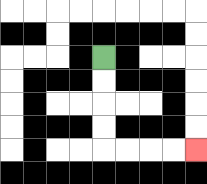{'start': '[4, 2]', 'end': '[8, 6]', 'path_directions': 'D,D,D,D,R,R,R,R', 'path_coordinates': '[[4, 2], [4, 3], [4, 4], [4, 5], [4, 6], [5, 6], [6, 6], [7, 6], [8, 6]]'}